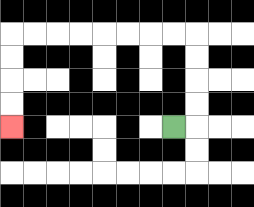{'start': '[7, 5]', 'end': '[0, 5]', 'path_directions': 'R,U,U,U,U,L,L,L,L,L,L,L,L,D,D,D,D', 'path_coordinates': '[[7, 5], [8, 5], [8, 4], [8, 3], [8, 2], [8, 1], [7, 1], [6, 1], [5, 1], [4, 1], [3, 1], [2, 1], [1, 1], [0, 1], [0, 2], [0, 3], [0, 4], [0, 5]]'}